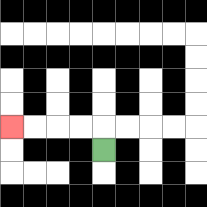{'start': '[4, 6]', 'end': '[0, 5]', 'path_directions': 'U,L,L,L,L', 'path_coordinates': '[[4, 6], [4, 5], [3, 5], [2, 5], [1, 5], [0, 5]]'}